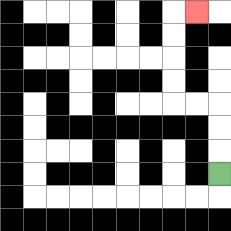{'start': '[9, 7]', 'end': '[8, 0]', 'path_directions': 'U,U,U,L,L,U,U,U,U,R', 'path_coordinates': '[[9, 7], [9, 6], [9, 5], [9, 4], [8, 4], [7, 4], [7, 3], [7, 2], [7, 1], [7, 0], [8, 0]]'}